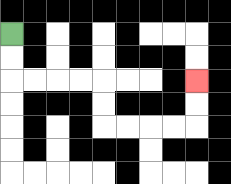{'start': '[0, 1]', 'end': '[8, 3]', 'path_directions': 'D,D,R,R,R,R,D,D,R,R,R,R,U,U', 'path_coordinates': '[[0, 1], [0, 2], [0, 3], [1, 3], [2, 3], [3, 3], [4, 3], [4, 4], [4, 5], [5, 5], [6, 5], [7, 5], [8, 5], [8, 4], [8, 3]]'}